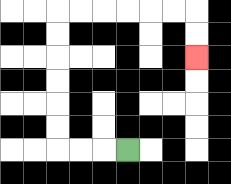{'start': '[5, 6]', 'end': '[8, 2]', 'path_directions': 'L,L,L,U,U,U,U,U,U,R,R,R,R,R,R,D,D', 'path_coordinates': '[[5, 6], [4, 6], [3, 6], [2, 6], [2, 5], [2, 4], [2, 3], [2, 2], [2, 1], [2, 0], [3, 0], [4, 0], [5, 0], [6, 0], [7, 0], [8, 0], [8, 1], [8, 2]]'}